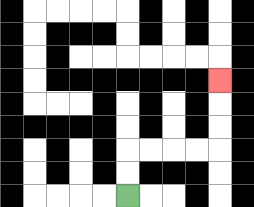{'start': '[5, 8]', 'end': '[9, 3]', 'path_directions': 'U,U,R,R,R,R,U,U,U', 'path_coordinates': '[[5, 8], [5, 7], [5, 6], [6, 6], [7, 6], [8, 6], [9, 6], [9, 5], [9, 4], [9, 3]]'}